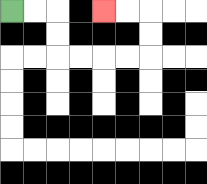{'start': '[0, 0]', 'end': '[4, 0]', 'path_directions': 'R,R,D,D,R,R,R,R,U,U,L,L', 'path_coordinates': '[[0, 0], [1, 0], [2, 0], [2, 1], [2, 2], [3, 2], [4, 2], [5, 2], [6, 2], [6, 1], [6, 0], [5, 0], [4, 0]]'}